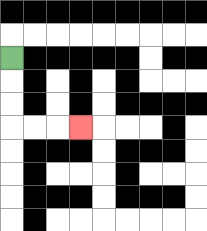{'start': '[0, 2]', 'end': '[3, 5]', 'path_directions': 'D,D,D,R,R,R', 'path_coordinates': '[[0, 2], [0, 3], [0, 4], [0, 5], [1, 5], [2, 5], [3, 5]]'}